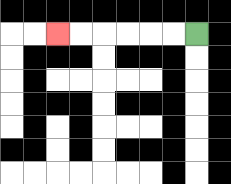{'start': '[8, 1]', 'end': '[2, 1]', 'path_directions': 'L,L,L,L,L,L', 'path_coordinates': '[[8, 1], [7, 1], [6, 1], [5, 1], [4, 1], [3, 1], [2, 1]]'}